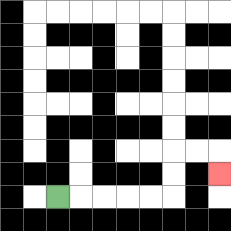{'start': '[2, 8]', 'end': '[9, 7]', 'path_directions': 'R,R,R,R,R,U,U,R,R,D', 'path_coordinates': '[[2, 8], [3, 8], [4, 8], [5, 8], [6, 8], [7, 8], [7, 7], [7, 6], [8, 6], [9, 6], [9, 7]]'}